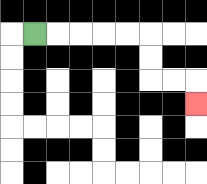{'start': '[1, 1]', 'end': '[8, 4]', 'path_directions': 'R,R,R,R,R,D,D,R,R,D', 'path_coordinates': '[[1, 1], [2, 1], [3, 1], [4, 1], [5, 1], [6, 1], [6, 2], [6, 3], [7, 3], [8, 3], [8, 4]]'}